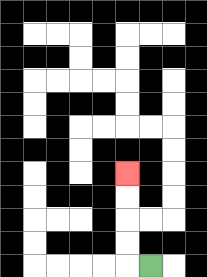{'start': '[6, 11]', 'end': '[5, 7]', 'path_directions': 'L,U,U,U,U', 'path_coordinates': '[[6, 11], [5, 11], [5, 10], [5, 9], [5, 8], [5, 7]]'}